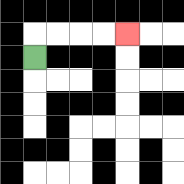{'start': '[1, 2]', 'end': '[5, 1]', 'path_directions': 'U,R,R,R,R', 'path_coordinates': '[[1, 2], [1, 1], [2, 1], [3, 1], [4, 1], [5, 1]]'}